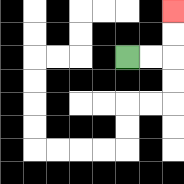{'start': '[5, 2]', 'end': '[7, 0]', 'path_directions': 'R,R,U,U', 'path_coordinates': '[[5, 2], [6, 2], [7, 2], [7, 1], [7, 0]]'}